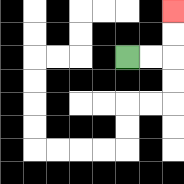{'start': '[5, 2]', 'end': '[7, 0]', 'path_directions': 'R,R,U,U', 'path_coordinates': '[[5, 2], [6, 2], [7, 2], [7, 1], [7, 0]]'}